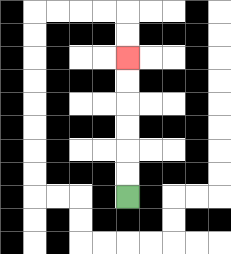{'start': '[5, 8]', 'end': '[5, 2]', 'path_directions': 'U,U,U,U,U,U', 'path_coordinates': '[[5, 8], [5, 7], [5, 6], [5, 5], [5, 4], [5, 3], [5, 2]]'}